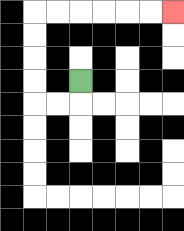{'start': '[3, 3]', 'end': '[7, 0]', 'path_directions': 'D,L,L,U,U,U,U,R,R,R,R,R,R', 'path_coordinates': '[[3, 3], [3, 4], [2, 4], [1, 4], [1, 3], [1, 2], [1, 1], [1, 0], [2, 0], [3, 0], [4, 0], [5, 0], [6, 0], [7, 0]]'}